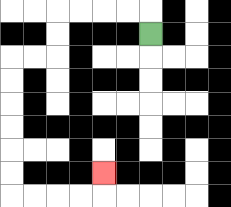{'start': '[6, 1]', 'end': '[4, 7]', 'path_directions': 'U,L,L,L,L,D,D,L,L,D,D,D,D,D,D,R,R,R,R,U', 'path_coordinates': '[[6, 1], [6, 0], [5, 0], [4, 0], [3, 0], [2, 0], [2, 1], [2, 2], [1, 2], [0, 2], [0, 3], [0, 4], [0, 5], [0, 6], [0, 7], [0, 8], [1, 8], [2, 8], [3, 8], [4, 8], [4, 7]]'}